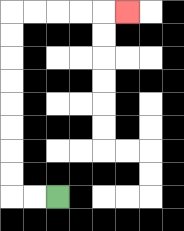{'start': '[2, 8]', 'end': '[5, 0]', 'path_directions': 'L,L,U,U,U,U,U,U,U,U,R,R,R,R,R', 'path_coordinates': '[[2, 8], [1, 8], [0, 8], [0, 7], [0, 6], [0, 5], [0, 4], [0, 3], [0, 2], [0, 1], [0, 0], [1, 0], [2, 0], [3, 0], [4, 0], [5, 0]]'}